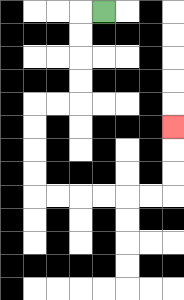{'start': '[4, 0]', 'end': '[7, 5]', 'path_directions': 'L,D,D,D,D,L,L,D,D,D,D,R,R,R,R,R,R,U,U,U', 'path_coordinates': '[[4, 0], [3, 0], [3, 1], [3, 2], [3, 3], [3, 4], [2, 4], [1, 4], [1, 5], [1, 6], [1, 7], [1, 8], [2, 8], [3, 8], [4, 8], [5, 8], [6, 8], [7, 8], [7, 7], [7, 6], [7, 5]]'}